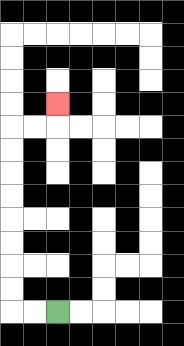{'start': '[2, 13]', 'end': '[2, 4]', 'path_directions': 'L,L,U,U,U,U,U,U,U,U,R,R,U', 'path_coordinates': '[[2, 13], [1, 13], [0, 13], [0, 12], [0, 11], [0, 10], [0, 9], [0, 8], [0, 7], [0, 6], [0, 5], [1, 5], [2, 5], [2, 4]]'}